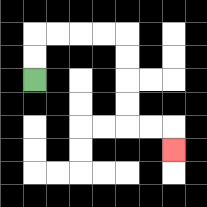{'start': '[1, 3]', 'end': '[7, 6]', 'path_directions': 'U,U,R,R,R,R,D,D,D,D,R,R,D', 'path_coordinates': '[[1, 3], [1, 2], [1, 1], [2, 1], [3, 1], [4, 1], [5, 1], [5, 2], [5, 3], [5, 4], [5, 5], [6, 5], [7, 5], [7, 6]]'}